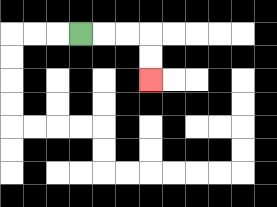{'start': '[3, 1]', 'end': '[6, 3]', 'path_directions': 'R,R,R,D,D', 'path_coordinates': '[[3, 1], [4, 1], [5, 1], [6, 1], [6, 2], [6, 3]]'}